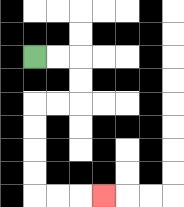{'start': '[1, 2]', 'end': '[4, 8]', 'path_directions': 'R,R,D,D,L,L,D,D,D,D,R,R,R', 'path_coordinates': '[[1, 2], [2, 2], [3, 2], [3, 3], [3, 4], [2, 4], [1, 4], [1, 5], [1, 6], [1, 7], [1, 8], [2, 8], [3, 8], [4, 8]]'}